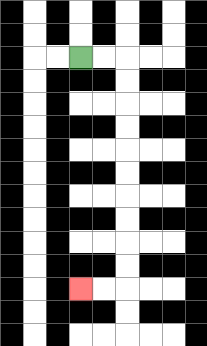{'start': '[3, 2]', 'end': '[3, 12]', 'path_directions': 'R,R,D,D,D,D,D,D,D,D,D,D,L,L', 'path_coordinates': '[[3, 2], [4, 2], [5, 2], [5, 3], [5, 4], [5, 5], [5, 6], [5, 7], [5, 8], [5, 9], [5, 10], [5, 11], [5, 12], [4, 12], [3, 12]]'}